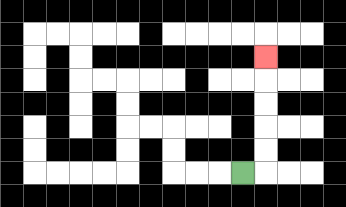{'start': '[10, 7]', 'end': '[11, 2]', 'path_directions': 'R,U,U,U,U,U', 'path_coordinates': '[[10, 7], [11, 7], [11, 6], [11, 5], [11, 4], [11, 3], [11, 2]]'}